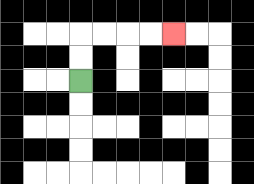{'start': '[3, 3]', 'end': '[7, 1]', 'path_directions': 'U,U,R,R,R,R', 'path_coordinates': '[[3, 3], [3, 2], [3, 1], [4, 1], [5, 1], [6, 1], [7, 1]]'}